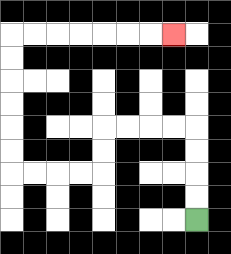{'start': '[8, 9]', 'end': '[7, 1]', 'path_directions': 'U,U,U,U,L,L,L,L,D,D,L,L,L,L,U,U,U,U,U,U,R,R,R,R,R,R,R', 'path_coordinates': '[[8, 9], [8, 8], [8, 7], [8, 6], [8, 5], [7, 5], [6, 5], [5, 5], [4, 5], [4, 6], [4, 7], [3, 7], [2, 7], [1, 7], [0, 7], [0, 6], [0, 5], [0, 4], [0, 3], [0, 2], [0, 1], [1, 1], [2, 1], [3, 1], [4, 1], [5, 1], [6, 1], [7, 1]]'}